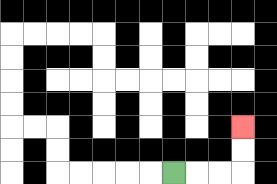{'start': '[7, 7]', 'end': '[10, 5]', 'path_directions': 'R,R,R,U,U', 'path_coordinates': '[[7, 7], [8, 7], [9, 7], [10, 7], [10, 6], [10, 5]]'}